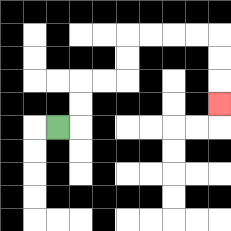{'start': '[2, 5]', 'end': '[9, 4]', 'path_directions': 'R,U,U,R,R,U,U,R,R,R,R,D,D,D', 'path_coordinates': '[[2, 5], [3, 5], [3, 4], [3, 3], [4, 3], [5, 3], [5, 2], [5, 1], [6, 1], [7, 1], [8, 1], [9, 1], [9, 2], [9, 3], [9, 4]]'}